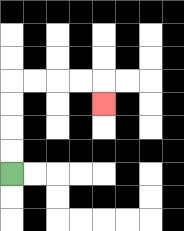{'start': '[0, 7]', 'end': '[4, 4]', 'path_directions': 'U,U,U,U,R,R,R,R,D', 'path_coordinates': '[[0, 7], [0, 6], [0, 5], [0, 4], [0, 3], [1, 3], [2, 3], [3, 3], [4, 3], [4, 4]]'}